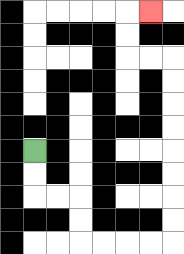{'start': '[1, 6]', 'end': '[6, 0]', 'path_directions': 'D,D,R,R,D,D,R,R,R,R,U,U,U,U,U,U,U,U,L,L,U,U,R', 'path_coordinates': '[[1, 6], [1, 7], [1, 8], [2, 8], [3, 8], [3, 9], [3, 10], [4, 10], [5, 10], [6, 10], [7, 10], [7, 9], [7, 8], [7, 7], [7, 6], [7, 5], [7, 4], [7, 3], [7, 2], [6, 2], [5, 2], [5, 1], [5, 0], [6, 0]]'}